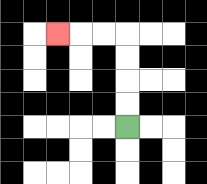{'start': '[5, 5]', 'end': '[2, 1]', 'path_directions': 'U,U,U,U,L,L,L', 'path_coordinates': '[[5, 5], [5, 4], [5, 3], [5, 2], [5, 1], [4, 1], [3, 1], [2, 1]]'}